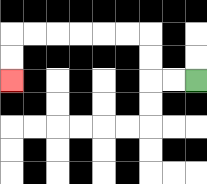{'start': '[8, 3]', 'end': '[0, 3]', 'path_directions': 'L,L,U,U,L,L,L,L,L,L,D,D', 'path_coordinates': '[[8, 3], [7, 3], [6, 3], [6, 2], [6, 1], [5, 1], [4, 1], [3, 1], [2, 1], [1, 1], [0, 1], [0, 2], [0, 3]]'}